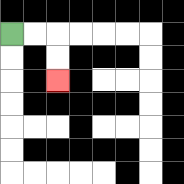{'start': '[0, 1]', 'end': '[2, 3]', 'path_directions': 'R,R,D,D', 'path_coordinates': '[[0, 1], [1, 1], [2, 1], [2, 2], [2, 3]]'}